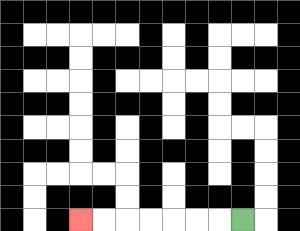{'start': '[10, 9]', 'end': '[3, 9]', 'path_directions': 'L,L,L,L,L,L,L', 'path_coordinates': '[[10, 9], [9, 9], [8, 9], [7, 9], [6, 9], [5, 9], [4, 9], [3, 9]]'}